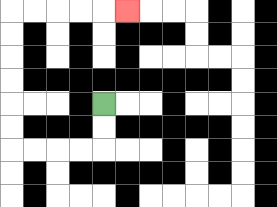{'start': '[4, 4]', 'end': '[5, 0]', 'path_directions': 'D,D,L,L,L,L,U,U,U,U,U,U,R,R,R,R,R', 'path_coordinates': '[[4, 4], [4, 5], [4, 6], [3, 6], [2, 6], [1, 6], [0, 6], [0, 5], [0, 4], [0, 3], [0, 2], [0, 1], [0, 0], [1, 0], [2, 0], [3, 0], [4, 0], [5, 0]]'}